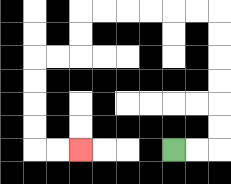{'start': '[7, 6]', 'end': '[3, 6]', 'path_directions': 'R,R,U,U,U,U,U,U,L,L,L,L,L,L,D,D,L,L,D,D,D,D,R,R', 'path_coordinates': '[[7, 6], [8, 6], [9, 6], [9, 5], [9, 4], [9, 3], [9, 2], [9, 1], [9, 0], [8, 0], [7, 0], [6, 0], [5, 0], [4, 0], [3, 0], [3, 1], [3, 2], [2, 2], [1, 2], [1, 3], [1, 4], [1, 5], [1, 6], [2, 6], [3, 6]]'}